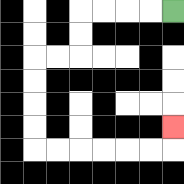{'start': '[7, 0]', 'end': '[7, 5]', 'path_directions': 'L,L,L,L,D,D,L,L,D,D,D,D,R,R,R,R,R,R,U', 'path_coordinates': '[[7, 0], [6, 0], [5, 0], [4, 0], [3, 0], [3, 1], [3, 2], [2, 2], [1, 2], [1, 3], [1, 4], [1, 5], [1, 6], [2, 6], [3, 6], [4, 6], [5, 6], [6, 6], [7, 6], [7, 5]]'}